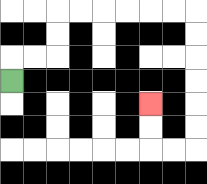{'start': '[0, 3]', 'end': '[6, 4]', 'path_directions': 'U,R,R,U,U,R,R,R,R,R,R,D,D,D,D,D,D,L,L,U,U', 'path_coordinates': '[[0, 3], [0, 2], [1, 2], [2, 2], [2, 1], [2, 0], [3, 0], [4, 0], [5, 0], [6, 0], [7, 0], [8, 0], [8, 1], [8, 2], [8, 3], [8, 4], [8, 5], [8, 6], [7, 6], [6, 6], [6, 5], [6, 4]]'}